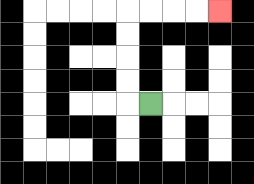{'start': '[6, 4]', 'end': '[9, 0]', 'path_directions': 'L,U,U,U,U,R,R,R,R', 'path_coordinates': '[[6, 4], [5, 4], [5, 3], [5, 2], [5, 1], [5, 0], [6, 0], [7, 0], [8, 0], [9, 0]]'}